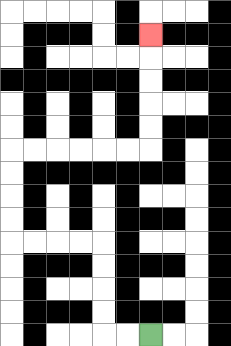{'start': '[6, 14]', 'end': '[6, 1]', 'path_directions': 'L,L,U,U,U,U,L,L,L,L,U,U,U,U,R,R,R,R,R,R,U,U,U,U,U', 'path_coordinates': '[[6, 14], [5, 14], [4, 14], [4, 13], [4, 12], [4, 11], [4, 10], [3, 10], [2, 10], [1, 10], [0, 10], [0, 9], [0, 8], [0, 7], [0, 6], [1, 6], [2, 6], [3, 6], [4, 6], [5, 6], [6, 6], [6, 5], [6, 4], [6, 3], [6, 2], [6, 1]]'}